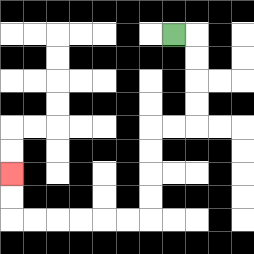{'start': '[7, 1]', 'end': '[0, 7]', 'path_directions': 'R,D,D,D,D,L,L,D,D,D,D,L,L,L,L,L,L,U,U', 'path_coordinates': '[[7, 1], [8, 1], [8, 2], [8, 3], [8, 4], [8, 5], [7, 5], [6, 5], [6, 6], [6, 7], [6, 8], [6, 9], [5, 9], [4, 9], [3, 9], [2, 9], [1, 9], [0, 9], [0, 8], [0, 7]]'}